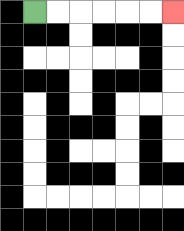{'start': '[1, 0]', 'end': '[7, 0]', 'path_directions': 'R,R,R,R,R,R', 'path_coordinates': '[[1, 0], [2, 0], [3, 0], [4, 0], [5, 0], [6, 0], [7, 0]]'}